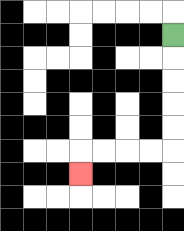{'start': '[7, 1]', 'end': '[3, 7]', 'path_directions': 'D,D,D,D,D,L,L,L,L,D', 'path_coordinates': '[[7, 1], [7, 2], [7, 3], [7, 4], [7, 5], [7, 6], [6, 6], [5, 6], [4, 6], [3, 6], [3, 7]]'}